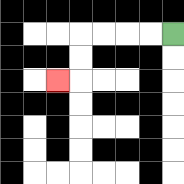{'start': '[7, 1]', 'end': '[2, 3]', 'path_directions': 'L,L,L,L,D,D,L', 'path_coordinates': '[[7, 1], [6, 1], [5, 1], [4, 1], [3, 1], [3, 2], [3, 3], [2, 3]]'}